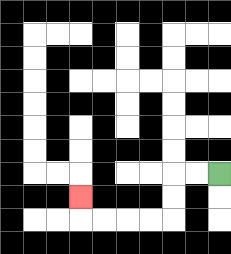{'start': '[9, 7]', 'end': '[3, 8]', 'path_directions': 'L,L,D,D,L,L,L,L,U', 'path_coordinates': '[[9, 7], [8, 7], [7, 7], [7, 8], [7, 9], [6, 9], [5, 9], [4, 9], [3, 9], [3, 8]]'}